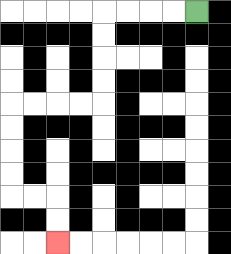{'start': '[8, 0]', 'end': '[2, 10]', 'path_directions': 'L,L,L,L,D,D,D,D,L,L,L,L,D,D,D,D,R,R,D,D', 'path_coordinates': '[[8, 0], [7, 0], [6, 0], [5, 0], [4, 0], [4, 1], [4, 2], [4, 3], [4, 4], [3, 4], [2, 4], [1, 4], [0, 4], [0, 5], [0, 6], [0, 7], [0, 8], [1, 8], [2, 8], [2, 9], [2, 10]]'}